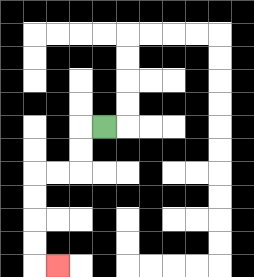{'start': '[4, 5]', 'end': '[2, 11]', 'path_directions': 'L,D,D,L,L,D,D,D,D,R', 'path_coordinates': '[[4, 5], [3, 5], [3, 6], [3, 7], [2, 7], [1, 7], [1, 8], [1, 9], [1, 10], [1, 11], [2, 11]]'}